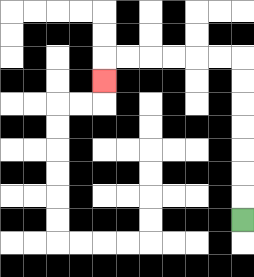{'start': '[10, 9]', 'end': '[4, 3]', 'path_directions': 'U,U,U,U,U,U,U,L,L,L,L,L,L,D', 'path_coordinates': '[[10, 9], [10, 8], [10, 7], [10, 6], [10, 5], [10, 4], [10, 3], [10, 2], [9, 2], [8, 2], [7, 2], [6, 2], [5, 2], [4, 2], [4, 3]]'}